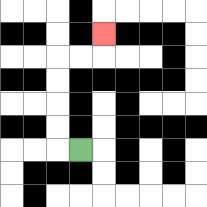{'start': '[3, 6]', 'end': '[4, 1]', 'path_directions': 'L,U,U,U,U,R,R,U', 'path_coordinates': '[[3, 6], [2, 6], [2, 5], [2, 4], [2, 3], [2, 2], [3, 2], [4, 2], [4, 1]]'}